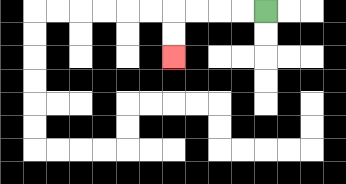{'start': '[11, 0]', 'end': '[7, 2]', 'path_directions': 'L,L,L,L,D,D', 'path_coordinates': '[[11, 0], [10, 0], [9, 0], [8, 0], [7, 0], [7, 1], [7, 2]]'}